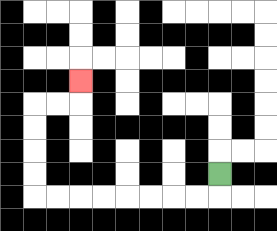{'start': '[9, 7]', 'end': '[3, 3]', 'path_directions': 'D,L,L,L,L,L,L,L,L,U,U,U,U,R,R,U', 'path_coordinates': '[[9, 7], [9, 8], [8, 8], [7, 8], [6, 8], [5, 8], [4, 8], [3, 8], [2, 8], [1, 8], [1, 7], [1, 6], [1, 5], [1, 4], [2, 4], [3, 4], [3, 3]]'}